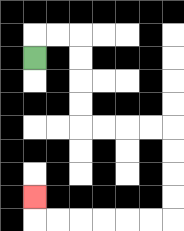{'start': '[1, 2]', 'end': '[1, 8]', 'path_directions': 'U,R,R,D,D,D,D,R,R,R,R,D,D,D,D,L,L,L,L,L,L,U', 'path_coordinates': '[[1, 2], [1, 1], [2, 1], [3, 1], [3, 2], [3, 3], [3, 4], [3, 5], [4, 5], [5, 5], [6, 5], [7, 5], [7, 6], [7, 7], [7, 8], [7, 9], [6, 9], [5, 9], [4, 9], [3, 9], [2, 9], [1, 9], [1, 8]]'}